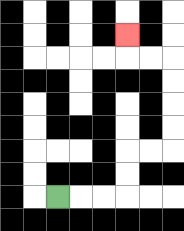{'start': '[2, 8]', 'end': '[5, 1]', 'path_directions': 'R,R,R,U,U,R,R,U,U,U,U,L,L,U', 'path_coordinates': '[[2, 8], [3, 8], [4, 8], [5, 8], [5, 7], [5, 6], [6, 6], [7, 6], [7, 5], [7, 4], [7, 3], [7, 2], [6, 2], [5, 2], [5, 1]]'}